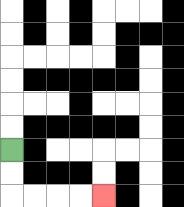{'start': '[0, 6]', 'end': '[4, 8]', 'path_directions': 'D,D,R,R,R,R', 'path_coordinates': '[[0, 6], [0, 7], [0, 8], [1, 8], [2, 8], [3, 8], [4, 8]]'}